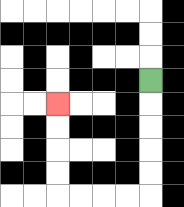{'start': '[6, 3]', 'end': '[2, 4]', 'path_directions': 'D,D,D,D,D,L,L,L,L,U,U,U,U', 'path_coordinates': '[[6, 3], [6, 4], [6, 5], [6, 6], [6, 7], [6, 8], [5, 8], [4, 8], [3, 8], [2, 8], [2, 7], [2, 6], [2, 5], [2, 4]]'}